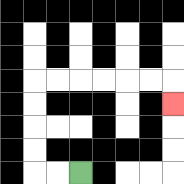{'start': '[3, 7]', 'end': '[7, 4]', 'path_directions': 'L,L,U,U,U,U,R,R,R,R,R,R,D', 'path_coordinates': '[[3, 7], [2, 7], [1, 7], [1, 6], [1, 5], [1, 4], [1, 3], [2, 3], [3, 3], [4, 3], [5, 3], [6, 3], [7, 3], [7, 4]]'}